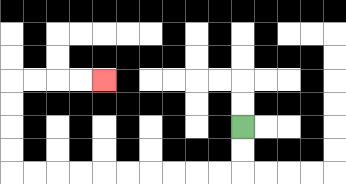{'start': '[10, 5]', 'end': '[4, 3]', 'path_directions': 'D,D,L,L,L,L,L,L,L,L,L,L,U,U,U,U,R,R,R,R', 'path_coordinates': '[[10, 5], [10, 6], [10, 7], [9, 7], [8, 7], [7, 7], [6, 7], [5, 7], [4, 7], [3, 7], [2, 7], [1, 7], [0, 7], [0, 6], [0, 5], [0, 4], [0, 3], [1, 3], [2, 3], [3, 3], [4, 3]]'}